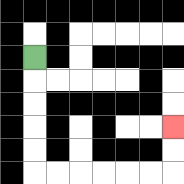{'start': '[1, 2]', 'end': '[7, 5]', 'path_directions': 'D,D,D,D,D,R,R,R,R,R,R,U,U', 'path_coordinates': '[[1, 2], [1, 3], [1, 4], [1, 5], [1, 6], [1, 7], [2, 7], [3, 7], [4, 7], [5, 7], [6, 7], [7, 7], [7, 6], [7, 5]]'}